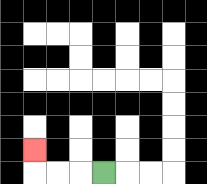{'start': '[4, 7]', 'end': '[1, 6]', 'path_directions': 'L,L,L,U', 'path_coordinates': '[[4, 7], [3, 7], [2, 7], [1, 7], [1, 6]]'}